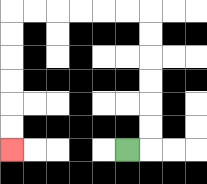{'start': '[5, 6]', 'end': '[0, 6]', 'path_directions': 'R,U,U,U,U,U,U,L,L,L,L,L,L,D,D,D,D,D,D', 'path_coordinates': '[[5, 6], [6, 6], [6, 5], [6, 4], [6, 3], [6, 2], [6, 1], [6, 0], [5, 0], [4, 0], [3, 0], [2, 0], [1, 0], [0, 0], [0, 1], [0, 2], [0, 3], [0, 4], [0, 5], [0, 6]]'}